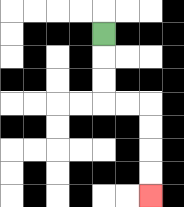{'start': '[4, 1]', 'end': '[6, 8]', 'path_directions': 'D,D,D,R,R,D,D,D,D', 'path_coordinates': '[[4, 1], [4, 2], [4, 3], [4, 4], [5, 4], [6, 4], [6, 5], [6, 6], [6, 7], [6, 8]]'}